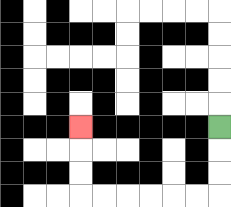{'start': '[9, 5]', 'end': '[3, 5]', 'path_directions': 'D,D,D,L,L,L,L,L,L,U,U,U', 'path_coordinates': '[[9, 5], [9, 6], [9, 7], [9, 8], [8, 8], [7, 8], [6, 8], [5, 8], [4, 8], [3, 8], [3, 7], [3, 6], [3, 5]]'}